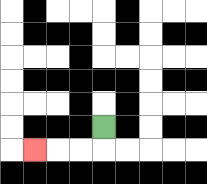{'start': '[4, 5]', 'end': '[1, 6]', 'path_directions': 'D,L,L,L', 'path_coordinates': '[[4, 5], [4, 6], [3, 6], [2, 6], [1, 6]]'}